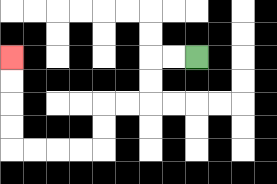{'start': '[8, 2]', 'end': '[0, 2]', 'path_directions': 'L,L,D,D,L,L,D,D,L,L,L,L,U,U,U,U', 'path_coordinates': '[[8, 2], [7, 2], [6, 2], [6, 3], [6, 4], [5, 4], [4, 4], [4, 5], [4, 6], [3, 6], [2, 6], [1, 6], [0, 6], [0, 5], [0, 4], [0, 3], [0, 2]]'}